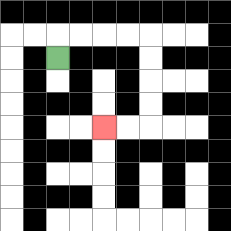{'start': '[2, 2]', 'end': '[4, 5]', 'path_directions': 'U,R,R,R,R,D,D,D,D,L,L', 'path_coordinates': '[[2, 2], [2, 1], [3, 1], [4, 1], [5, 1], [6, 1], [6, 2], [6, 3], [6, 4], [6, 5], [5, 5], [4, 5]]'}